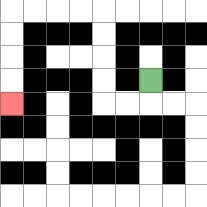{'start': '[6, 3]', 'end': '[0, 4]', 'path_directions': 'D,L,L,U,U,U,U,L,L,L,L,D,D,D,D', 'path_coordinates': '[[6, 3], [6, 4], [5, 4], [4, 4], [4, 3], [4, 2], [4, 1], [4, 0], [3, 0], [2, 0], [1, 0], [0, 0], [0, 1], [0, 2], [0, 3], [0, 4]]'}